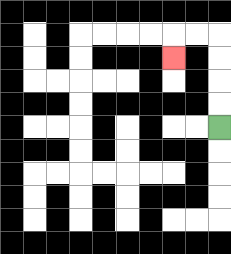{'start': '[9, 5]', 'end': '[7, 2]', 'path_directions': 'U,U,U,U,L,L,D', 'path_coordinates': '[[9, 5], [9, 4], [9, 3], [9, 2], [9, 1], [8, 1], [7, 1], [7, 2]]'}